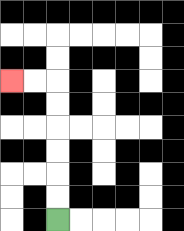{'start': '[2, 9]', 'end': '[0, 3]', 'path_directions': 'U,U,U,U,U,U,L,L', 'path_coordinates': '[[2, 9], [2, 8], [2, 7], [2, 6], [2, 5], [2, 4], [2, 3], [1, 3], [0, 3]]'}